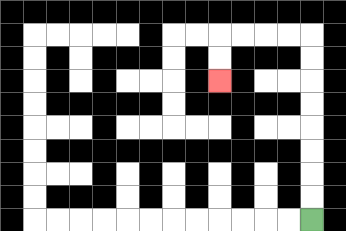{'start': '[13, 9]', 'end': '[9, 3]', 'path_directions': 'U,U,U,U,U,U,U,U,L,L,L,L,D,D', 'path_coordinates': '[[13, 9], [13, 8], [13, 7], [13, 6], [13, 5], [13, 4], [13, 3], [13, 2], [13, 1], [12, 1], [11, 1], [10, 1], [9, 1], [9, 2], [9, 3]]'}